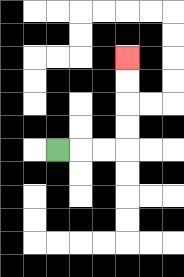{'start': '[2, 6]', 'end': '[5, 2]', 'path_directions': 'R,R,R,U,U,U,U', 'path_coordinates': '[[2, 6], [3, 6], [4, 6], [5, 6], [5, 5], [5, 4], [5, 3], [5, 2]]'}